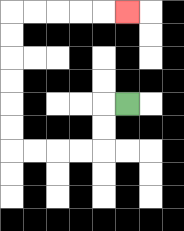{'start': '[5, 4]', 'end': '[5, 0]', 'path_directions': 'L,D,D,L,L,L,L,U,U,U,U,U,U,R,R,R,R,R', 'path_coordinates': '[[5, 4], [4, 4], [4, 5], [4, 6], [3, 6], [2, 6], [1, 6], [0, 6], [0, 5], [0, 4], [0, 3], [0, 2], [0, 1], [0, 0], [1, 0], [2, 0], [3, 0], [4, 0], [5, 0]]'}